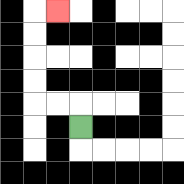{'start': '[3, 5]', 'end': '[2, 0]', 'path_directions': 'U,L,L,U,U,U,U,R', 'path_coordinates': '[[3, 5], [3, 4], [2, 4], [1, 4], [1, 3], [1, 2], [1, 1], [1, 0], [2, 0]]'}